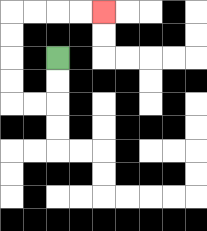{'start': '[2, 2]', 'end': '[4, 0]', 'path_directions': 'D,D,L,L,U,U,U,U,R,R,R,R', 'path_coordinates': '[[2, 2], [2, 3], [2, 4], [1, 4], [0, 4], [0, 3], [0, 2], [0, 1], [0, 0], [1, 0], [2, 0], [3, 0], [4, 0]]'}